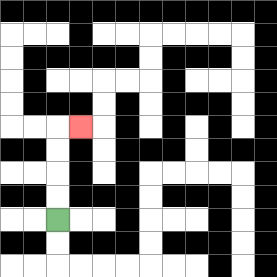{'start': '[2, 9]', 'end': '[3, 5]', 'path_directions': 'U,U,U,U,R', 'path_coordinates': '[[2, 9], [2, 8], [2, 7], [2, 6], [2, 5], [3, 5]]'}